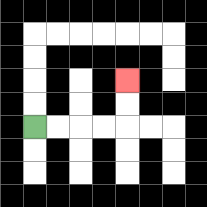{'start': '[1, 5]', 'end': '[5, 3]', 'path_directions': 'R,R,R,R,U,U', 'path_coordinates': '[[1, 5], [2, 5], [3, 5], [4, 5], [5, 5], [5, 4], [5, 3]]'}